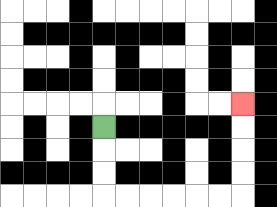{'start': '[4, 5]', 'end': '[10, 4]', 'path_directions': 'D,D,D,R,R,R,R,R,R,U,U,U,U', 'path_coordinates': '[[4, 5], [4, 6], [4, 7], [4, 8], [5, 8], [6, 8], [7, 8], [8, 8], [9, 8], [10, 8], [10, 7], [10, 6], [10, 5], [10, 4]]'}